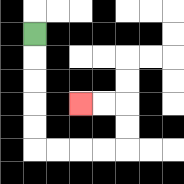{'start': '[1, 1]', 'end': '[3, 4]', 'path_directions': 'D,D,D,D,D,R,R,R,R,U,U,L,L', 'path_coordinates': '[[1, 1], [1, 2], [1, 3], [1, 4], [1, 5], [1, 6], [2, 6], [3, 6], [4, 6], [5, 6], [5, 5], [5, 4], [4, 4], [3, 4]]'}